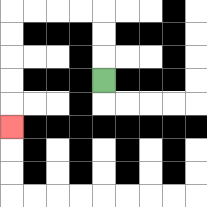{'start': '[4, 3]', 'end': '[0, 5]', 'path_directions': 'U,U,U,L,L,L,L,D,D,D,D,D', 'path_coordinates': '[[4, 3], [4, 2], [4, 1], [4, 0], [3, 0], [2, 0], [1, 0], [0, 0], [0, 1], [0, 2], [0, 3], [0, 4], [0, 5]]'}